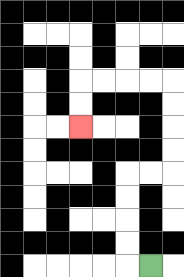{'start': '[6, 11]', 'end': '[3, 5]', 'path_directions': 'L,U,U,U,U,R,R,U,U,U,U,L,L,L,L,D,D', 'path_coordinates': '[[6, 11], [5, 11], [5, 10], [5, 9], [5, 8], [5, 7], [6, 7], [7, 7], [7, 6], [7, 5], [7, 4], [7, 3], [6, 3], [5, 3], [4, 3], [3, 3], [3, 4], [3, 5]]'}